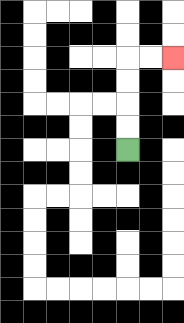{'start': '[5, 6]', 'end': '[7, 2]', 'path_directions': 'U,U,U,U,R,R', 'path_coordinates': '[[5, 6], [5, 5], [5, 4], [5, 3], [5, 2], [6, 2], [7, 2]]'}